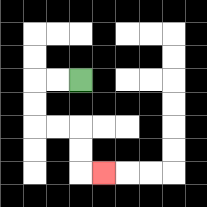{'start': '[3, 3]', 'end': '[4, 7]', 'path_directions': 'L,L,D,D,R,R,D,D,R', 'path_coordinates': '[[3, 3], [2, 3], [1, 3], [1, 4], [1, 5], [2, 5], [3, 5], [3, 6], [3, 7], [4, 7]]'}